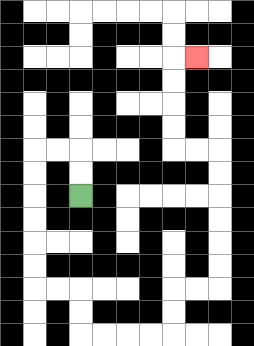{'start': '[3, 8]', 'end': '[8, 2]', 'path_directions': 'U,U,L,L,D,D,D,D,D,D,R,R,D,D,R,R,R,R,U,U,R,R,U,U,U,U,U,U,L,L,U,U,U,U,R', 'path_coordinates': '[[3, 8], [3, 7], [3, 6], [2, 6], [1, 6], [1, 7], [1, 8], [1, 9], [1, 10], [1, 11], [1, 12], [2, 12], [3, 12], [3, 13], [3, 14], [4, 14], [5, 14], [6, 14], [7, 14], [7, 13], [7, 12], [8, 12], [9, 12], [9, 11], [9, 10], [9, 9], [9, 8], [9, 7], [9, 6], [8, 6], [7, 6], [7, 5], [7, 4], [7, 3], [7, 2], [8, 2]]'}